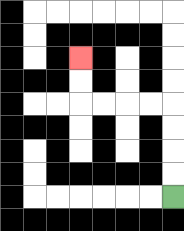{'start': '[7, 8]', 'end': '[3, 2]', 'path_directions': 'U,U,U,U,L,L,L,L,U,U', 'path_coordinates': '[[7, 8], [7, 7], [7, 6], [7, 5], [7, 4], [6, 4], [5, 4], [4, 4], [3, 4], [3, 3], [3, 2]]'}